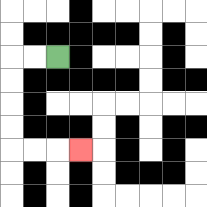{'start': '[2, 2]', 'end': '[3, 6]', 'path_directions': 'L,L,D,D,D,D,R,R,R', 'path_coordinates': '[[2, 2], [1, 2], [0, 2], [0, 3], [0, 4], [0, 5], [0, 6], [1, 6], [2, 6], [3, 6]]'}